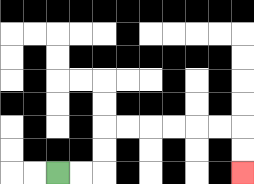{'start': '[2, 7]', 'end': '[10, 7]', 'path_directions': 'R,R,U,U,R,R,R,R,R,R,D,D', 'path_coordinates': '[[2, 7], [3, 7], [4, 7], [4, 6], [4, 5], [5, 5], [6, 5], [7, 5], [8, 5], [9, 5], [10, 5], [10, 6], [10, 7]]'}